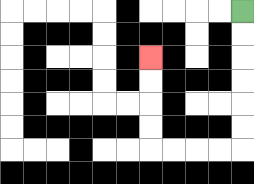{'start': '[10, 0]', 'end': '[6, 2]', 'path_directions': 'D,D,D,D,D,D,L,L,L,L,U,U,U,U', 'path_coordinates': '[[10, 0], [10, 1], [10, 2], [10, 3], [10, 4], [10, 5], [10, 6], [9, 6], [8, 6], [7, 6], [6, 6], [6, 5], [6, 4], [6, 3], [6, 2]]'}